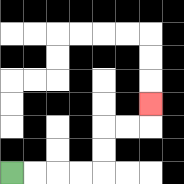{'start': '[0, 7]', 'end': '[6, 4]', 'path_directions': 'R,R,R,R,U,U,R,R,U', 'path_coordinates': '[[0, 7], [1, 7], [2, 7], [3, 7], [4, 7], [4, 6], [4, 5], [5, 5], [6, 5], [6, 4]]'}